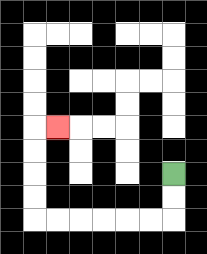{'start': '[7, 7]', 'end': '[2, 5]', 'path_directions': 'D,D,L,L,L,L,L,L,U,U,U,U,R', 'path_coordinates': '[[7, 7], [7, 8], [7, 9], [6, 9], [5, 9], [4, 9], [3, 9], [2, 9], [1, 9], [1, 8], [1, 7], [1, 6], [1, 5], [2, 5]]'}